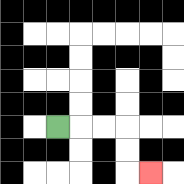{'start': '[2, 5]', 'end': '[6, 7]', 'path_directions': 'R,R,R,D,D,R', 'path_coordinates': '[[2, 5], [3, 5], [4, 5], [5, 5], [5, 6], [5, 7], [6, 7]]'}